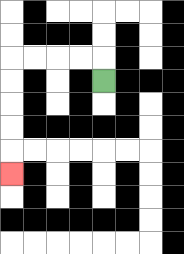{'start': '[4, 3]', 'end': '[0, 7]', 'path_directions': 'U,L,L,L,L,D,D,D,D,D', 'path_coordinates': '[[4, 3], [4, 2], [3, 2], [2, 2], [1, 2], [0, 2], [0, 3], [0, 4], [0, 5], [0, 6], [0, 7]]'}